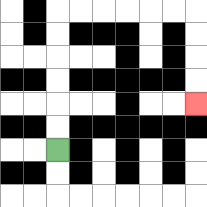{'start': '[2, 6]', 'end': '[8, 4]', 'path_directions': 'U,U,U,U,U,U,R,R,R,R,R,R,D,D,D,D', 'path_coordinates': '[[2, 6], [2, 5], [2, 4], [2, 3], [2, 2], [2, 1], [2, 0], [3, 0], [4, 0], [5, 0], [6, 0], [7, 0], [8, 0], [8, 1], [8, 2], [8, 3], [8, 4]]'}